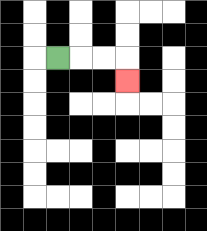{'start': '[2, 2]', 'end': '[5, 3]', 'path_directions': 'R,R,R,D', 'path_coordinates': '[[2, 2], [3, 2], [4, 2], [5, 2], [5, 3]]'}